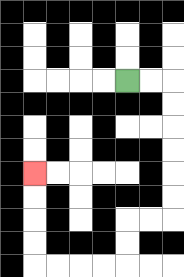{'start': '[5, 3]', 'end': '[1, 7]', 'path_directions': 'R,R,D,D,D,D,D,D,L,L,D,D,L,L,L,L,U,U,U,U', 'path_coordinates': '[[5, 3], [6, 3], [7, 3], [7, 4], [7, 5], [7, 6], [7, 7], [7, 8], [7, 9], [6, 9], [5, 9], [5, 10], [5, 11], [4, 11], [3, 11], [2, 11], [1, 11], [1, 10], [1, 9], [1, 8], [1, 7]]'}